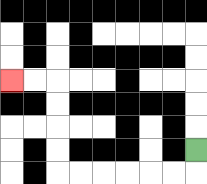{'start': '[8, 6]', 'end': '[0, 3]', 'path_directions': 'D,L,L,L,L,L,L,U,U,U,U,L,L', 'path_coordinates': '[[8, 6], [8, 7], [7, 7], [6, 7], [5, 7], [4, 7], [3, 7], [2, 7], [2, 6], [2, 5], [2, 4], [2, 3], [1, 3], [0, 3]]'}